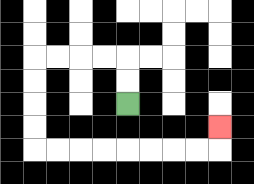{'start': '[5, 4]', 'end': '[9, 5]', 'path_directions': 'U,U,L,L,L,L,D,D,D,D,R,R,R,R,R,R,R,R,U', 'path_coordinates': '[[5, 4], [5, 3], [5, 2], [4, 2], [3, 2], [2, 2], [1, 2], [1, 3], [1, 4], [1, 5], [1, 6], [2, 6], [3, 6], [4, 6], [5, 6], [6, 6], [7, 6], [8, 6], [9, 6], [9, 5]]'}